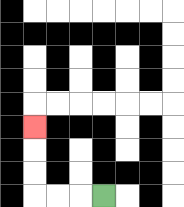{'start': '[4, 8]', 'end': '[1, 5]', 'path_directions': 'L,L,L,U,U,U', 'path_coordinates': '[[4, 8], [3, 8], [2, 8], [1, 8], [1, 7], [1, 6], [1, 5]]'}